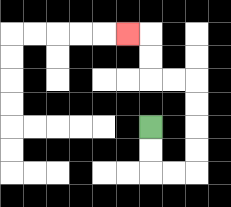{'start': '[6, 5]', 'end': '[5, 1]', 'path_directions': 'D,D,R,R,U,U,U,U,L,L,U,U,L', 'path_coordinates': '[[6, 5], [6, 6], [6, 7], [7, 7], [8, 7], [8, 6], [8, 5], [8, 4], [8, 3], [7, 3], [6, 3], [6, 2], [6, 1], [5, 1]]'}